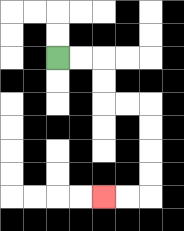{'start': '[2, 2]', 'end': '[4, 8]', 'path_directions': 'R,R,D,D,R,R,D,D,D,D,L,L', 'path_coordinates': '[[2, 2], [3, 2], [4, 2], [4, 3], [4, 4], [5, 4], [6, 4], [6, 5], [6, 6], [6, 7], [6, 8], [5, 8], [4, 8]]'}